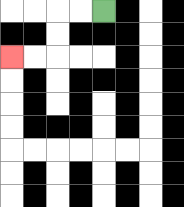{'start': '[4, 0]', 'end': '[0, 2]', 'path_directions': 'L,L,D,D,L,L', 'path_coordinates': '[[4, 0], [3, 0], [2, 0], [2, 1], [2, 2], [1, 2], [0, 2]]'}